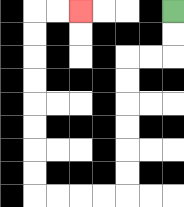{'start': '[7, 0]', 'end': '[3, 0]', 'path_directions': 'D,D,L,L,D,D,D,D,D,D,L,L,L,L,U,U,U,U,U,U,U,U,R,R', 'path_coordinates': '[[7, 0], [7, 1], [7, 2], [6, 2], [5, 2], [5, 3], [5, 4], [5, 5], [5, 6], [5, 7], [5, 8], [4, 8], [3, 8], [2, 8], [1, 8], [1, 7], [1, 6], [1, 5], [1, 4], [1, 3], [1, 2], [1, 1], [1, 0], [2, 0], [3, 0]]'}